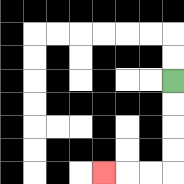{'start': '[7, 3]', 'end': '[4, 7]', 'path_directions': 'D,D,D,D,L,L,L', 'path_coordinates': '[[7, 3], [7, 4], [7, 5], [7, 6], [7, 7], [6, 7], [5, 7], [4, 7]]'}